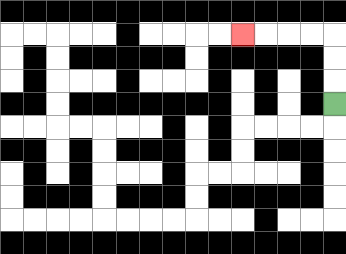{'start': '[14, 4]', 'end': '[10, 1]', 'path_directions': 'U,U,U,L,L,L,L', 'path_coordinates': '[[14, 4], [14, 3], [14, 2], [14, 1], [13, 1], [12, 1], [11, 1], [10, 1]]'}